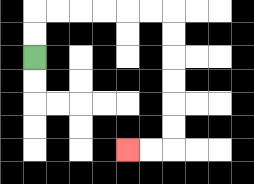{'start': '[1, 2]', 'end': '[5, 6]', 'path_directions': 'U,U,R,R,R,R,R,R,D,D,D,D,D,D,L,L', 'path_coordinates': '[[1, 2], [1, 1], [1, 0], [2, 0], [3, 0], [4, 0], [5, 0], [6, 0], [7, 0], [7, 1], [7, 2], [7, 3], [7, 4], [7, 5], [7, 6], [6, 6], [5, 6]]'}